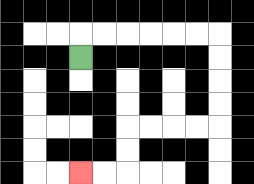{'start': '[3, 2]', 'end': '[3, 7]', 'path_directions': 'U,R,R,R,R,R,R,D,D,D,D,L,L,L,L,D,D,L,L', 'path_coordinates': '[[3, 2], [3, 1], [4, 1], [5, 1], [6, 1], [7, 1], [8, 1], [9, 1], [9, 2], [9, 3], [9, 4], [9, 5], [8, 5], [7, 5], [6, 5], [5, 5], [5, 6], [5, 7], [4, 7], [3, 7]]'}